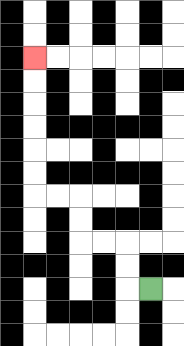{'start': '[6, 12]', 'end': '[1, 2]', 'path_directions': 'L,U,U,L,L,U,U,L,L,U,U,U,U,U,U', 'path_coordinates': '[[6, 12], [5, 12], [5, 11], [5, 10], [4, 10], [3, 10], [3, 9], [3, 8], [2, 8], [1, 8], [1, 7], [1, 6], [1, 5], [1, 4], [1, 3], [1, 2]]'}